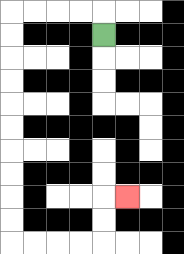{'start': '[4, 1]', 'end': '[5, 8]', 'path_directions': 'U,L,L,L,L,D,D,D,D,D,D,D,D,D,D,R,R,R,R,U,U,R', 'path_coordinates': '[[4, 1], [4, 0], [3, 0], [2, 0], [1, 0], [0, 0], [0, 1], [0, 2], [0, 3], [0, 4], [0, 5], [0, 6], [0, 7], [0, 8], [0, 9], [0, 10], [1, 10], [2, 10], [3, 10], [4, 10], [4, 9], [4, 8], [5, 8]]'}